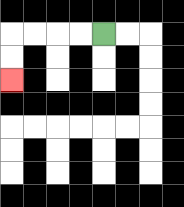{'start': '[4, 1]', 'end': '[0, 3]', 'path_directions': 'L,L,L,L,D,D', 'path_coordinates': '[[4, 1], [3, 1], [2, 1], [1, 1], [0, 1], [0, 2], [0, 3]]'}